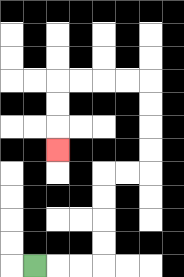{'start': '[1, 11]', 'end': '[2, 6]', 'path_directions': 'R,R,R,U,U,U,U,R,R,U,U,U,U,L,L,L,L,D,D,D', 'path_coordinates': '[[1, 11], [2, 11], [3, 11], [4, 11], [4, 10], [4, 9], [4, 8], [4, 7], [5, 7], [6, 7], [6, 6], [6, 5], [6, 4], [6, 3], [5, 3], [4, 3], [3, 3], [2, 3], [2, 4], [2, 5], [2, 6]]'}